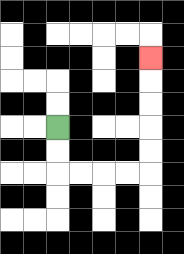{'start': '[2, 5]', 'end': '[6, 2]', 'path_directions': 'D,D,R,R,R,R,U,U,U,U,U', 'path_coordinates': '[[2, 5], [2, 6], [2, 7], [3, 7], [4, 7], [5, 7], [6, 7], [6, 6], [6, 5], [6, 4], [6, 3], [6, 2]]'}